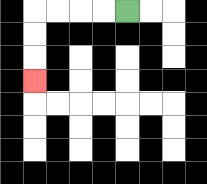{'start': '[5, 0]', 'end': '[1, 3]', 'path_directions': 'L,L,L,L,D,D,D', 'path_coordinates': '[[5, 0], [4, 0], [3, 0], [2, 0], [1, 0], [1, 1], [1, 2], [1, 3]]'}